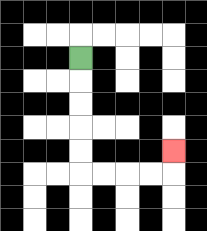{'start': '[3, 2]', 'end': '[7, 6]', 'path_directions': 'D,D,D,D,D,R,R,R,R,U', 'path_coordinates': '[[3, 2], [3, 3], [3, 4], [3, 5], [3, 6], [3, 7], [4, 7], [5, 7], [6, 7], [7, 7], [7, 6]]'}